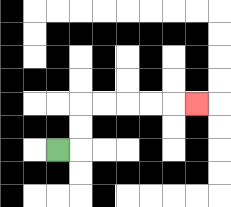{'start': '[2, 6]', 'end': '[8, 4]', 'path_directions': 'R,U,U,R,R,R,R,R', 'path_coordinates': '[[2, 6], [3, 6], [3, 5], [3, 4], [4, 4], [5, 4], [6, 4], [7, 4], [8, 4]]'}